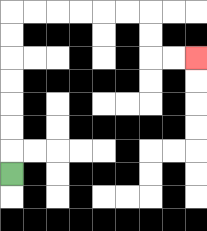{'start': '[0, 7]', 'end': '[8, 2]', 'path_directions': 'U,U,U,U,U,U,U,R,R,R,R,R,R,D,D,R,R', 'path_coordinates': '[[0, 7], [0, 6], [0, 5], [0, 4], [0, 3], [0, 2], [0, 1], [0, 0], [1, 0], [2, 0], [3, 0], [4, 0], [5, 0], [6, 0], [6, 1], [6, 2], [7, 2], [8, 2]]'}